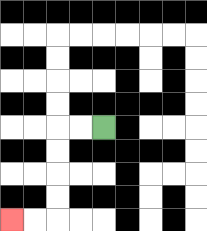{'start': '[4, 5]', 'end': '[0, 9]', 'path_directions': 'L,L,D,D,D,D,L,L', 'path_coordinates': '[[4, 5], [3, 5], [2, 5], [2, 6], [2, 7], [2, 8], [2, 9], [1, 9], [0, 9]]'}